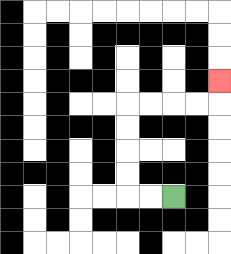{'start': '[7, 8]', 'end': '[9, 3]', 'path_directions': 'L,L,U,U,U,U,R,R,R,R,U', 'path_coordinates': '[[7, 8], [6, 8], [5, 8], [5, 7], [5, 6], [5, 5], [5, 4], [6, 4], [7, 4], [8, 4], [9, 4], [9, 3]]'}